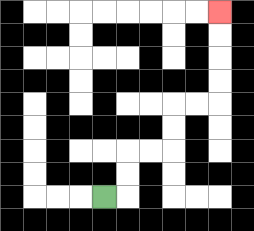{'start': '[4, 8]', 'end': '[9, 0]', 'path_directions': 'R,U,U,R,R,U,U,R,R,U,U,U,U', 'path_coordinates': '[[4, 8], [5, 8], [5, 7], [5, 6], [6, 6], [7, 6], [7, 5], [7, 4], [8, 4], [9, 4], [9, 3], [9, 2], [9, 1], [9, 0]]'}